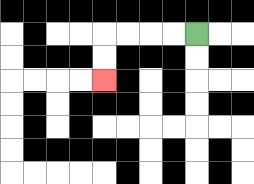{'start': '[8, 1]', 'end': '[4, 3]', 'path_directions': 'L,L,L,L,D,D', 'path_coordinates': '[[8, 1], [7, 1], [6, 1], [5, 1], [4, 1], [4, 2], [4, 3]]'}